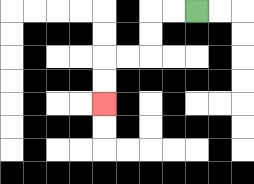{'start': '[8, 0]', 'end': '[4, 4]', 'path_directions': 'L,L,D,D,L,L,D,D', 'path_coordinates': '[[8, 0], [7, 0], [6, 0], [6, 1], [6, 2], [5, 2], [4, 2], [4, 3], [4, 4]]'}